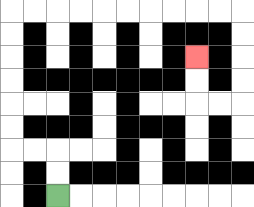{'start': '[2, 8]', 'end': '[8, 2]', 'path_directions': 'U,U,L,L,U,U,U,U,U,U,R,R,R,R,R,R,R,R,R,R,D,D,D,D,L,L,U,U', 'path_coordinates': '[[2, 8], [2, 7], [2, 6], [1, 6], [0, 6], [0, 5], [0, 4], [0, 3], [0, 2], [0, 1], [0, 0], [1, 0], [2, 0], [3, 0], [4, 0], [5, 0], [6, 0], [7, 0], [8, 0], [9, 0], [10, 0], [10, 1], [10, 2], [10, 3], [10, 4], [9, 4], [8, 4], [8, 3], [8, 2]]'}